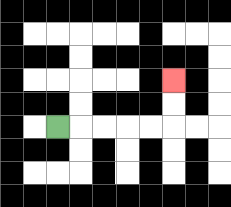{'start': '[2, 5]', 'end': '[7, 3]', 'path_directions': 'R,R,R,R,R,U,U', 'path_coordinates': '[[2, 5], [3, 5], [4, 5], [5, 5], [6, 5], [7, 5], [7, 4], [7, 3]]'}